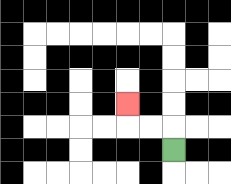{'start': '[7, 6]', 'end': '[5, 4]', 'path_directions': 'U,L,L,U', 'path_coordinates': '[[7, 6], [7, 5], [6, 5], [5, 5], [5, 4]]'}